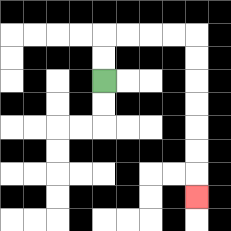{'start': '[4, 3]', 'end': '[8, 8]', 'path_directions': 'U,U,R,R,R,R,D,D,D,D,D,D,D', 'path_coordinates': '[[4, 3], [4, 2], [4, 1], [5, 1], [6, 1], [7, 1], [8, 1], [8, 2], [8, 3], [8, 4], [8, 5], [8, 6], [8, 7], [8, 8]]'}